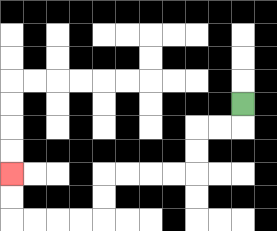{'start': '[10, 4]', 'end': '[0, 7]', 'path_directions': 'D,L,L,D,D,L,L,L,L,D,D,L,L,L,L,U,U', 'path_coordinates': '[[10, 4], [10, 5], [9, 5], [8, 5], [8, 6], [8, 7], [7, 7], [6, 7], [5, 7], [4, 7], [4, 8], [4, 9], [3, 9], [2, 9], [1, 9], [0, 9], [0, 8], [0, 7]]'}